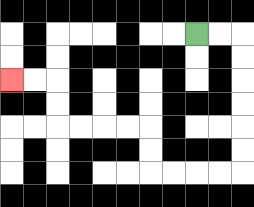{'start': '[8, 1]', 'end': '[0, 3]', 'path_directions': 'R,R,D,D,D,D,D,D,L,L,L,L,U,U,L,L,L,L,U,U,L,L', 'path_coordinates': '[[8, 1], [9, 1], [10, 1], [10, 2], [10, 3], [10, 4], [10, 5], [10, 6], [10, 7], [9, 7], [8, 7], [7, 7], [6, 7], [6, 6], [6, 5], [5, 5], [4, 5], [3, 5], [2, 5], [2, 4], [2, 3], [1, 3], [0, 3]]'}